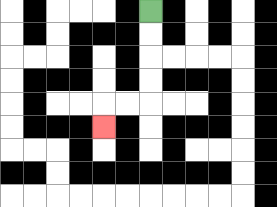{'start': '[6, 0]', 'end': '[4, 5]', 'path_directions': 'D,D,D,D,L,L,D', 'path_coordinates': '[[6, 0], [6, 1], [6, 2], [6, 3], [6, 4], [5, 4], [4, 4], [4, 5]]'}